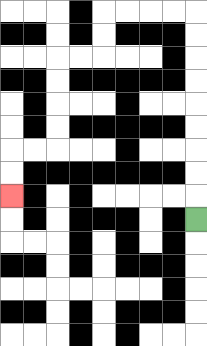{'start': '[8, 9]', 'end': '[0, 8]', 'path_directions': 'U,U,U,U,U,U,U,U,U,L,L,L,L,D,D,L,L,D,D,D,D,L,L,D,D', 'path_coordinates': '[[8, 9], [8, 8], [8, 7], [8, 6], [8, 5], [8, 4], [8, 3], [8, 2], [8, 1], [8, 0], [7, 0], [6, 0], [5, 0], [4, 0], [4, 1], [4, 2], [3, 2], [2, 2], [2, 3], [2, 4], [2, 5], [2, 6], [1, 6], [0, 6], [0, 7], [0, 8]]'}